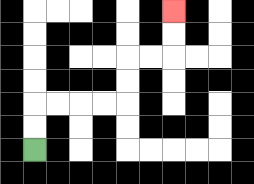{'start': '[1, 6]', 'end': '[7, 0]', 'path_directions': 'U,U,R,R,R,R,U,U,R,R,U,U', 'path_coordinates': '[[1, 6], [1, 5], [1, 4], [2, 4], [3, 4], [4, 4], [5, 4], [5, 3], [5, 2], [6, 2], [7, 2], [7, 1], [7, 0]]'}